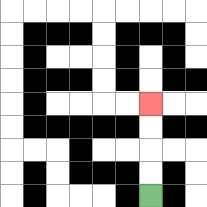{'start': '[6, 8]', 'end': '[6, 4]', 'path_directions': 'U,U,U,U', 'path_coordinates': '[[6, 8], [6, 7], [6, 6], [6, 5], [6, 4]]'}